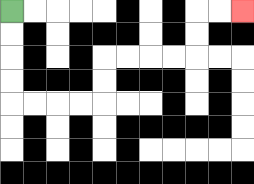{'start': '[0, 0]', 'end': '[10, 0]', 'path_directions': 'D,D,D,D,R,R,R,R,U,U,R,R,R,R,U,U,R,R', 'path_coordinates': '[[0, 0], [0, 1], [0, 2], [0, 3], [0, 4], [1, 4], [2, 4], [3, 4], [4, 4], [4, 3], [4, 2], [5, 2], [6, 2], [7, 2], [8, 2], [8, 1], [8, 0], [9, 0], [10, 0]]'}